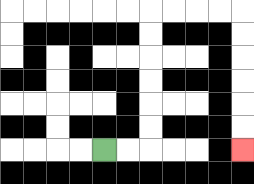{'start': '[4, 6]', 'end': '[10, 6]', 'path_directions': 'R,R,U,U,U,U,U,U,R,R,R,R,D,D,D,D,D,D', 'path_coordinates': '[[4, 6], [5, 6], [6, 6], [6, 5], [6, 4], [6, 3], [6, 2], [6, 1], [6, 0], [7, 0], [8, 0], [9, 0], [10, 0], [10, 1], [10, 2], [10, 3], [10, 4], [10, 5], [10, 6]]'}